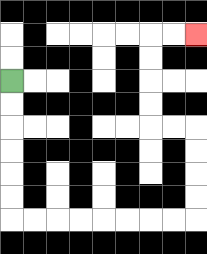{'start': '[0, 3]', 'end': '[8, 1]', 'path_directions': 'D,D,D,D,D,D,R,R,R,R,R,R,R,R,U,U,U,U,L,L,U,U,U,U,R,R', 'path_coordinates': '[[0, 3], [0, 4], [0, 5], [0, 6], [0, 7], [0, 8], [0, 9], [1, 9], [2, 9], [3, 9], [4, 9], [5, 9], [6, 9], [7, 9], [8, 9], [8, 8], [8, 7], [8, 6], [8, 5], [7, 5], [6, 5], [6, 4], [6, 3], [6, 2], [6, 1], [7, 1], [8, 1]]'}